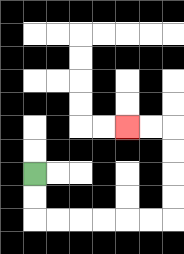{'start': '[1, 7]', 'end': '[5, 5]', 'path_directions': 'D,D,R,R,R,R,R,R,U,U,U,U,L,L', 'path_coordinates': '[[1, 7], [1, 8], [1, 9], [2, 9], [3, 9], [4, 9], [5, 9], [6, 9], [7, 9], [7, 8], [7, 7], [7, 6], [7, 5], [6, 5], [5, 5]]'}